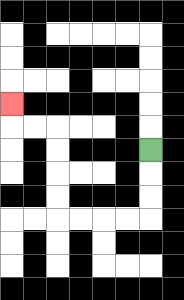{'start': '[6, 6]', 'end': '[0, 4]', 'path_directions': 'D,D,D,L,L,L,L,U,U,U,U,L,L,U', 'path_coordinates': '[[6, 6], [6, 7], [6, 8], [6, 9], [5, 9], [4, 9], [3, 9], [2, 9], [2, 8], [2, 7], [2, 6], [2, 5], [1, 5], [0, 5], [0, 4]]'}